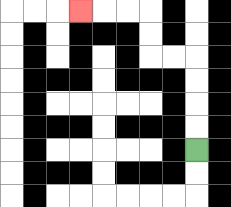{'start': '[8, 6]', 'end': '[3, 0]', 'path_directions': 'U,U,U,U,L,L,U,U,L,L,L', 'path_coordinates': '[[8, 6], [8, 5], [8, 4], [8, 3], [8, 2], [7, 2], [6, 2], [6, 1], [6, 0], [5, 0], [4, 0], [3, 0]]'}